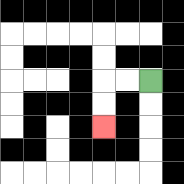{'start': '[6, 3]', 'end': '[4, 5]', 'path_directions': 'L,L,D,D', 'path_coordinates': '[[6, 3], [5, 3], [4, 3], [4, 4], [4, 5]]'}